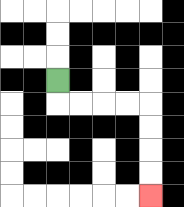{'start': '[2, 3]', 'end': '[6, 8]', 'path_directions': 'D,R,R,R,R,D,D,D,D', 'path_coordinates': '[[2, 3], [2, 4], [3, 4], [4, 4], [5, 4], [6, 4], [6, 5], [6, 6], [6, 7], [6, 8]]'}